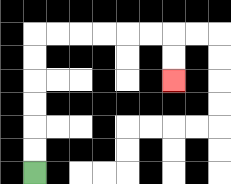{'start': '[1, 7]', 'end': '[7, 3]', 'path_directions': 'U,U,U,U,U,U,R,R,R,R,R,R,D,D', 'path_coordinates': '[[1, 7], [1, 6], [1, 5], [1, 4], [1, 3], [1, 2], [1, 1], [2, 1], [3, 1], [4, 1], [5, 1], [6, 1], [7, 1], [7, 2], [7, 3]]'}